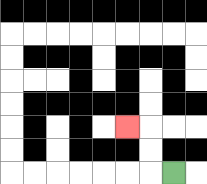{'start': '[7, 7]', 'end': '[5, 5]', 'path_directions': 'L,U,U,L', 'path_coordinates': '[[7, 7], [6, 7], [6, 6], [6, 5], [5, 5]]'}